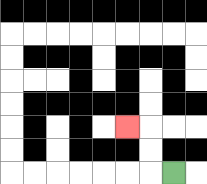{'start': '[7, 7]', 'end': '[5, 5]', 'path_directions': 'L,U,U,L', 'path_coordinates': '[[7, 7], [6, 7], [6, 6], [6, 5], [5, 5]]'}